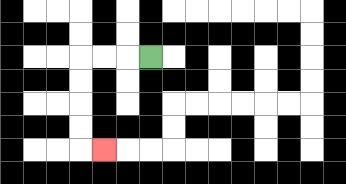{'start': '[6, 2]', 'end': '[4, 6]', 'path_directions': 'L,L,L,D,D,D,D,R', 'path_coordinates': '[[6, 2], [5, 2], [4, 2], [3, 2], [3, 3], [3, 4], [3, 5], [3, 6], [4, 6]]'}